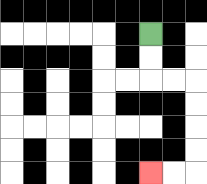{'start': '[6, 1]', 'end': '[6, 7]', 'path_directions': 'D,D,R,R,D,D,D,D,L,L', 'path_coordinates': '[[6, 1], [6, 2], [6, 3], [7, 3], [8, 3], [8, 4], [8, 5], [8, 6], [8, 7], [7, 7], [6, 7]]'}